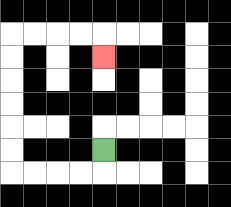{'start': '[4, 6]', 'end': '[4, 2]', 'path_directions': 'D,L,L,L,L,U,U,U,U,U,U,R,R,R,R,D', 'path_coordinates': '[[4, 6], [4, 7], [3, 7], [2, 7], [1, 7], [0, 7], [0, 6], [0, 5], [0, 4], [0, 3], [0, 2], [0, 1], [1, 1], [2, 1], [3, 1], [4, 1], [4, 2]]'}